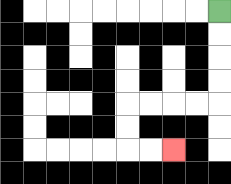{'start': '[9, 0]', 'end': '[7, 6]', 'path_directions': 'D,D,D,D,L,L,L,L,D,D,R,R', 'path_coordinates': '[[9, 0], [9, 1], [9, 2], [9, 3], [9, 4], [8, 4], [7, 4], [6, 4], [5, 4], [5, 5], [5, 6], [6, 6], [7, 6]]'}